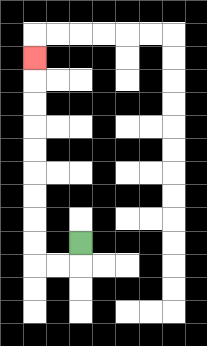{'start': '[3, 10]', 'end': '[1, 2]', 'path_directions': 'D,L,L,U,U,U,U,U,U,U,U,U', 'path_coordinates': '[[3, 10], [3, 11], [2, 11], [1, 11], [1, 10], [1, 9], [1, 8], [1, 7], [1, 6], [1, 5], [1, 4], [1, 3], [1, 2]]'}